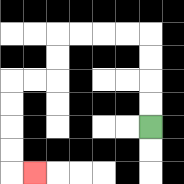{'start': '[6, 5]', 'end': '[1, 7]', 'path_directions': 'U,U,U,U,L,L,L,L,D,D,L,L,D,D,D,D,R', 'path_coordinates': '[[6, 5], [6, 4], [6, 3], [6, 2], [6, 1], [5, 1], [4, 1], [3, 1], [2, 1], [2, 2], [2, 3], [1, 3], [0, 3], [0, 4], [0, 5], [0, 6], [0, 7], [1, 7]]'}